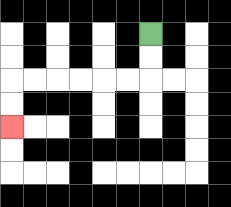{'start': '[6, 1]', 'end': '[0, 5]', 'path_directions': 'D,D,L,L,L,L,L,L,D,D', 'path_coordinates': '[[6, 1], [6, 2], [6, 3], [5, 3], [4, 3], [3, 3], [2, 3], [1, 3], [0, 3], [0, 4], [0, 5]]'}